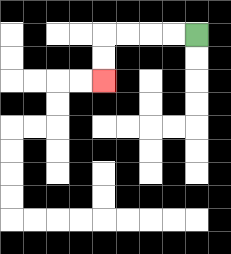{'start': '[8, 1]', 'end': '[4, 3]', 'path_directions': 'L,L,L,L,D,D', 'path_coordinates': '[[8, 1], [7, 1], [6, 1], [5, 1], [4, 1], [4, 2], [4, 3]]'}